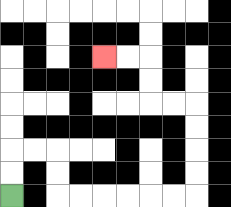{'start': '[0, 8]', 'end': '[4, 2]', 'path_directions': 'U,U,R,R,D,D,R,R,R,R,R,R,U,U,U,U,L,L,U,U,L,L', 'path_coordinates': '[[0, 8], [0, 7], [0, 6], [1, 6], [2, 6], [2, 7], [2, 8], [3, 8], [4, 8], [5, 8], [6, 8], [7, 8], [8, 8], [8, 7], [8, 6], [8, 5], [8, 4], [7, 4], [6, 4], [6, 3], [6, 2], [5, 2], [4, 2]]'}